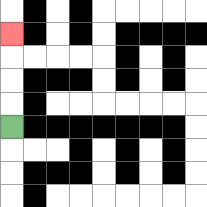{'start': '[0, 5]', 'end': '[0, 1]', 'path_directions': 'U,U,U,U', 'path_coordinates': '[[0, 5], [0, 4], [0, 3], [0, 2], [0, 1]]'}